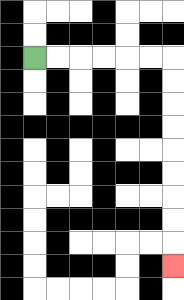{'start': '[1, 2]', 'end': '[7, 11]', 'path_directions': 'R,R,R,R,R,R,D,D,D,D,D,D,D,D,D', 'path_coordinates': '[[1, 2], [2, 2], [3, 2], [4, 2], [5, 2], [6, 2], [7, 2], [7, 3], [7, 4], [7, 5], [7, 6], [7, 7], [7, 8], [7, 9], [7, 10], [7, 11]]'}